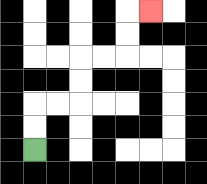{'start': '[1, 6]', 'end': '[6, 0]', 'path_directions': 'U,U,R,R,U,U,R,R,U,U,R', 'path_coordinates': '[[1, 6], [1, 5], [1, 4], [2, 4], [3, 4], [3, 3], [3, 2], [4, 2], [5, 2], [5, 1], [5, 0], [6, 0]]'}